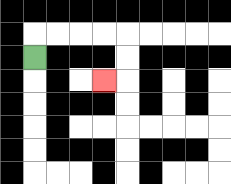{'start': '[1, 2]', 'end': '[4, 3]', 'path_directions': 'U,R,R,R,R,D,D,L', 'path_coordinates': '[[1, 2], [1, 1], [2, 1], [3, 1], [4, 1], [5, 1], [5, 2], [5, 3], [4, 3]]'}